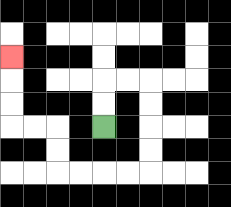{'start': '[4, 5]', 'end': '[0, 2]', 'path_directions': 'U,U,R,R,D,D,D,D,L,L,L,L,U,U,L,L,U,U,U', 'path_coordinates': '[[4, 5], [4, 4], [4, 3], [5, 3], [6, 3], [6, 4], [6, 5], [6, 6], [6, 7], [5, 7], [4, 7], [3, 7], [2, 7], [2, 6], [2, 5], [1, 5], [0, 5], [0, 4], [0, 3], [0, 2]]'}